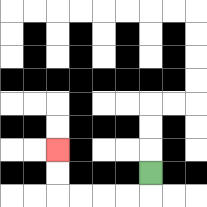{'start': '[6, 7]', 'end': '[2, 6]', 'path_directions': 'D,L,L,L,L,U,U', 'path_coordinates': '[[6, 7], [6, 8], [5, 8], [4, 8], [3, 8], [2, 8], [2, 7], [2, 6]]'}